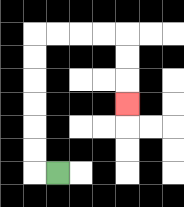{'start': '[2, 7]', 'end': '[5, 4]', 'path_directions': 'L,U,U,U,U,U,U,R,R,R,R,D,D,D', 'path_coordinates': '[[2, 7], [1, 7], [1, 6], [1, 5], [1, 4], [1, 3], [1, 2], [1, 1], [2, 1], [3, 1], [4, 1], [5, 1], [5, 2], [5, 3], [5, 4]]'}